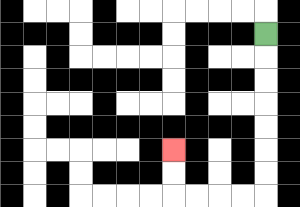{'start': '[11, 1]', 'end': '[7, 6]', 'path_directions': 'D,D,D,D,D,D,D,L,L,L,L,U,U', 'path_coordinates': '[[11, 1], [11, 2], [11, 3], [11, 4], [11, 5], [11, 6], [11, 7], [11, 8], [10, 8], [9, 8], [8, 8], [7, 8], [7, 7], [7, 6]]'}